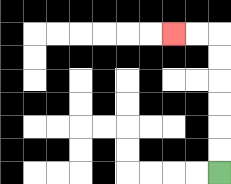{'start': '[9, 7]', 'end': '[7, 1]', 'path_directions': 'U,U,U,U,U,U,L,L', 'path_coordinates': '[[9, 7], [9, 6], [9, 5], [9, 4], [9, 3], [9, 2], [9, 1], [8, 1], [7, 1]]'}